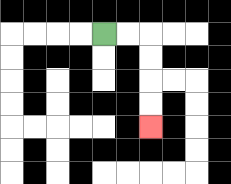{'start': '[4, 1]', 'end': '[6, 5]', 'path_directions': 'R,R,D,D,D,D', 'path_coordinates': '[[4, 1], [5, 1], [6, 1], [6, 2], [6, 3], [6, 4], [6, 5]]'}